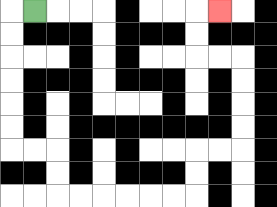{'start': '[1, 0]', 'end': '[9, 0]', 'path_directions': 'L,D,D,D,D,D,D,R,R,D,D,R,R,R,R,R,R,U,U,R,R,U,U,U,U,L,L,U,U,R', 'path_coordinates': '[[1, 0], [0, 0], [0, 1], [0, 2], [0, 3], [0, 4], [0, 5], [0, 6], [1, 6], [2, 6], [2, 7], [2, 8], [3, 8], [4, 8], [5, 8], [6, 8], [7, 8], [8, 8], [8, 7], [8, 6], [9, 6], [10, 6], [10, 5], [10, 4], [10, 3], [10, 2], [9, 2], [8, 2], [8, 1], [8, 0], [9, 0]]'}